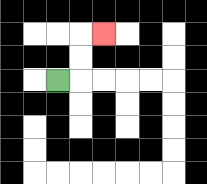{'start': '[2, 3]', 'end': '[4, 1]', 'path_directions': 'R,U,U,R', 'path_coordinates': '[[2, 3], [3, 3], [3, 2], [3, 1], [4, 1]]'}